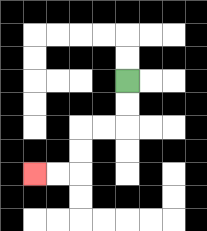{'start': '[5, 3]', 'end': '[1, 7]', 'path_directions': 'D,D,L,L,D,D,L,L', 'path_coordinates': '[[5, 3], [5, 4], [5, 5], [4, 5], [3, 5], [3, 6], [3, 7], [2, 7], [1, 7]]'}